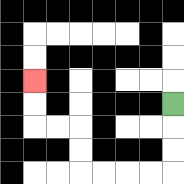{'start': '[7, 4]', 'end': '[1, 3]', 'path_directions': 'D,D,D,L,L,L,L,U,U,L,L,U,U', 'path_coordinates': '[[7, 4], [7, 5], [7, 6], [7, 7], [6, 7], [5, 7], [4, 7], [3, 7], [3, 6], [3, 5], [2, 5], [1, 5], [1, 4], [1, 3]]'}